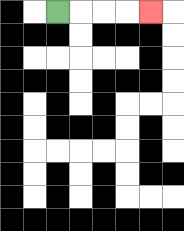{'start': '[2, 0]', 'end': '[6, 0]', 'path_directions': 'R,R,R,R', 'path_coordinates': '[[2, 0], [3, 0], [4, 0], [5, 0], [6, 0]]'}